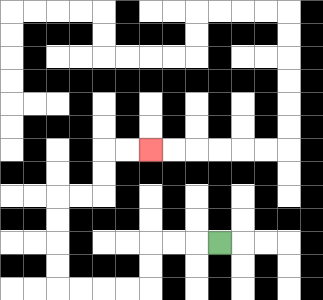{'start': '[9, 10]', 'end': '[6, 6]', 'path_directions': 'L,L,L,D,D,L,L,L,L,U,U,U,U,R,R,U,U,R,R', 'path_coordinates': '[[9, 10], [8, 10], [7, 10], [6, 10], [6, 11], [6, 12], [5, 12], [4, 12], [3, 12], [2, 12], [2, 11], [2, 10], [2, 9], [2, 8], [3, 8], [4, 8], [4, 7], [4, 6], [5, 6], [6, 6]]'}